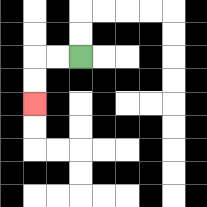{'start': '[3, 2]', 'end': '[1, 4]', 'path_directions': 'L,L,D,D', 'path_coordinates': '[[3, 2], [2, 2], [1, 2], [1, 3], [1, 4]]'}